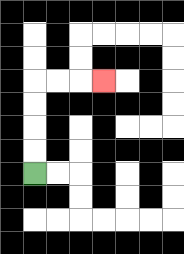{'start': '[1, 7]', 'end': '[4, 3]', 'path_directions': 'U,U,U,U,R,R,R', 'path_coordinates': '[[1, 7], [1, 6], [1, 5], [1, 4], [1, 3], [2, 3], [3, 3], [4, 3]]'}